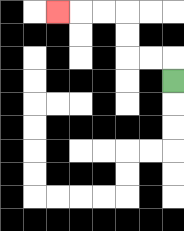{'start': '[7, 3]', 'end': '[2, 0]', 'path_directions': 'U,L,L,U,U,L,L,L', 'path_coordinates': '[[7, 3], [7, 2], [6, 2], [5, 2], [5, 1], [5, 0], [4, 0], [3, 0], [2, 0]]'}